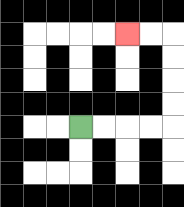{'start': '[3, 5]', 'end': '[5, 1]', 'path_directions': 'R,R,R,R,U,U,U,U,L,L', 'path_coordinates': '[[3, 5], [4, 5], [5, 5], [6, 5], [7, 5], [7, 4], [7, 3], [7, 2], [7, 1], [6, 1], [5, 1]]'}